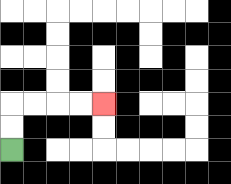{'start': '[0, 6]', 'end': '[4, 4]', 'path_directions': 'U,U,R,R,R,R', 'path_coordinates': '[[0, 6], [0, 5], [0, 4], [1, 4], [2, 4], [3, 4], [4, 4]]'}